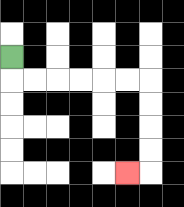{'start': '[0, 2]', 'end': '[5, 7]', 'path_directions': 'D,R,R,R,R,R,R,D,D,D,D,L', 'path_coordinates': '[[0, 2], [0, 3], [1, 3], [2, 3], [3, 3], [4, 3], [5, 3], [6, 3], [6, 4], [6, 5], [6, 6], [6, 7], [5, 7]]'}